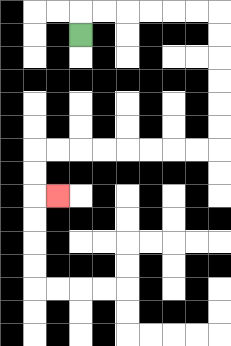{'start': '[3, 1]', 'end': '[2, 8]', 'path_directions': 'U,R,R,R,R,R,R,D,D,D,D,D,D,L,L,L,L,L,L,L,L,D,D,R', 'path_coordinates': '[[3, 1], [3, 0], [4, 0], [5, 0], [6, 0], [7, 0], [8, 0], [9, 0], [9, 1], [9, 2], [9, 3], [9, 4], [9, 5], [9, 6], [8, 6], [7, 6], [6, 6], [5, 6], [4, 6], [3, 6], [2, 6], [1, 6], [1, 7], [1, 8], [2, 8]]'}